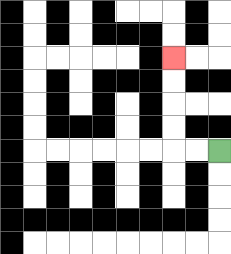{'start': '[9, 6]', 'end': '[7, 2]', 'path_directions': 'L,L,U,U,U,U', 'path_coordinates': '[[9, 6], [8, 6], [7, 6], [7, 5], [7, 4], [7, 3], [7, 2]]'}